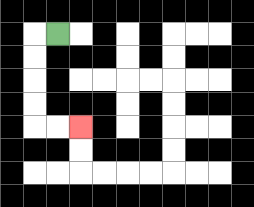{'start': '[2, 1]', 'end': '[3, 5]', 'path_directions': 'L,D,D,D,D,R,R', 'path_coordinates': '[[2, 1], [1, 1], [1, 2], [1, 3], [1, 4], [1, 5], [2, 5], [3, 5]]'}